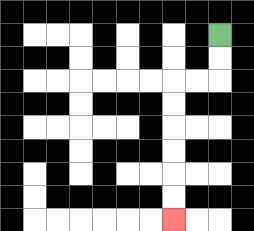{'start': '[9, 1]', 'end': '[7, 9]', 'path_directions': 'D,D,L,L,D,D,D,D,D,D', 'path_coordinates': '[[9, 1], [9, 2], [9, 3], [8, 3], [7, 3], [7, 4], [7, 5], [7, 6], [7, 7], [7, 8], [7, 9]]'}